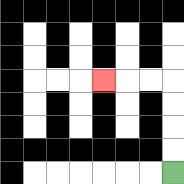{'start': '[7, 7]', 'end': '[4, 3]', 'path_directions': 'U,U,U,U,L,L,L', 'path_coordinates': '[[7, 7], [7, 6], [7, 5], [7, 4], [7, 3], [6, 3], [5, 3], [4, 3]]'}